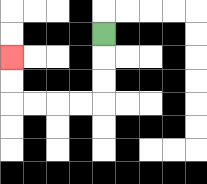{'start': '[4, 1]', 'end': '[0, 2]', 'path_directions': 'D,D,D,L,L,L,L,U,U', 'path_coordinates': '[[4, 1], [4, 2], [4, 3], [4, 4], [3, 4], [2, 4], [1, 4], [0, 4], [0, 3], [0, 2]]'}